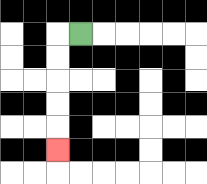{'start': '[3, 1]', 'end': '[2, 6]', 'path_directions': 'L,D,D,D,D,D', 'path_coordinates': '[[3, 1], [2, 1], [2, 2], [2, 3], [2, 4], [2, 5], [2, 6]]'}